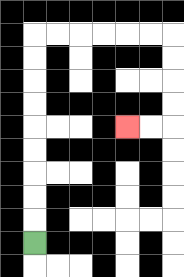{'start': '[1, 10]', 'end': '[5, 5]', 'path_directions': 'U,U,U,U,U,U,U,U,U,R,R,R,R,R,R,D,D,D,D,L,L', 'path_coordinates': '[[1, 10], [1, 9], [1, 8], [1, 7], [1, 6], [1, 5], [1, 4], [1, 3], [1, 2], [1, 1], [2, 1], [3, 1], [4, 1], [5, 1], [6, 1], [7, 1], [7, 2], [7, 3], [7, 4], [7, 5], [6, 5], [5, 5]]'}